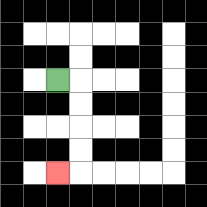{'start': '[2, 3]', 'end': '[2, 7]', 'path_directions': 'R,D,D,D,D,L', 'path_coordinates': '[[2, 3], [3, 3], [3, 4], [3, 5], [3, 6], [3, 7], [2, 7]]'}